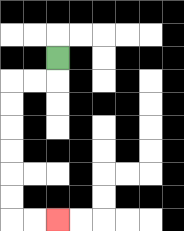{'start': '[2, 2]', 'end': '[2, 9]', 'path_directions': 'D,L,L,D,D,D,D,D,D,R,R', 'path_coordinates': '[[2, 2], [2, 3], [1, 3], [0, 3], [0, 4], [0, 5], [0, 6], [0, 7], [0, 8], [0, 9], [1, 9], [2, 9]]'}